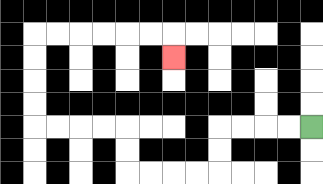{'start': '[13, 5]', 'end': '[7, 2]', 'path_directions': 'L,L,L,L,D,D,L,L,L,L,U,U,L,L,L,L,U,U,U,U,R,R,R,R,R,R,D', 'path_coordinates': '[[13, 5], [12, 5], [11, 5], [10, 5], [9, 5], [9, 6], [9, 7], [8, 7], [7, 7], [6, 7], [5, 7], [5, 6], [5, 5], [4, 5], [3, 5], [2, 5], [1, 5], [1, 4], [1, 3], [1, 2], [1, 1], [2, 1], [3, 1], [4, 1], [5, 1], [6, 1], [7, 1], [7, 2]]'}